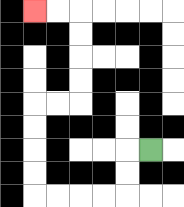{'start': '[6, 6]', 'end': '[1, 0]', 'path_directions': 'L,D,D,L,L,L,L,U,U,U,U,R,R,U,U,U,U,L,L', 'path_coordinates': '[[6, 6], [5, 6], [5, 7], [5, 8], [4, 8], [3, 8], [2, 8], [1, 8], [1, 7], [1, 6], [1, 5], [1, 4], [2, 4], [3, 4], [3, 3], [3, 2], [3, 1], [3, 0], [2, 0], [1, 0]]'}